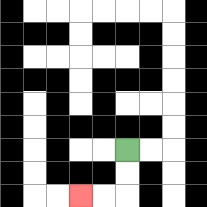{'start': '[5, 6]', 'end': '[3, 8]', 'path_directions': 'D,D,L,L', 'path_coordinates': '[[5, 6], [5, 7], [5, 8], [4, 8], [3, 8]]'}